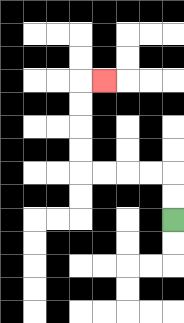{'start': '[7, 9]', 'end': '[4, 3]', 'path_directions': 'U,U,L,L,L,L,U,U,U,U,R', 'path_coordinates': '[[7, 9], [7, 8], [7, 7], [6, 7], [5, 7], [4, 7], [3, 7], [3, 6], [3, 5], [3, 4], [3, 3], [4, 3]]'}